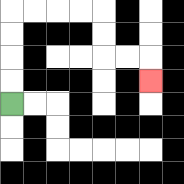{'start': '[0, 4]', 'end': '[6, 3]', 'path_directions': 'U,U,U,U,R,R,R,R,D,D,R,R,D', 'path_coordinates': '[[0, 4], [0, 3], [0, 2], [0, 1], [0, 0], [1, 0], [2, 0], [3, 0], [4, 0], [4, 1], [4, 2], [5, 2], [6, 2], [6, 3]]'}